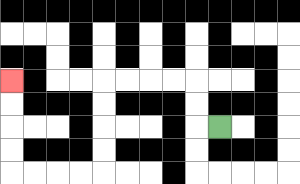{'start': '[9, 5]', 'end': '[0, 3]', 'path_directions': 'L,U,U,L,L,L,L,D,D,D,D,L,L,L,L,U,U,U,U', 'path_coordinates': '[[9, 5], [8, 5], [8, 4], [8, 3], [7, 3], [6, 3], [5, 3], [4, 3], [4, 4], [4, 5], [4, 6], [4, 7], [3, 7], [2, 7], [1, 7], [0, 7], [0, 6], [0, 5], [0, 4], [0, 3]]'}